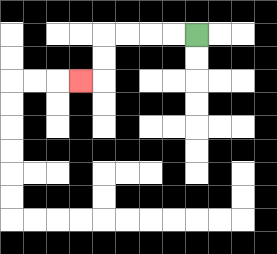{'start': '[8, 1]', 'end': '[3, 3]', 'path_directions': 'L,L,L,L,D,D,L', 'path_coordinates': '[[8, 1], [7, 1], [6, 1], [5, 1], [4, 1], [4, 2], [4, 3], [3, 3]]'}